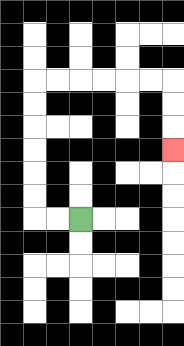{'start': '[3, 9]', 'end': '[7, 6]', 'path_directions': 'L,L,U,U,U,U,U,U,R,R,R,R,R,R,D,D,D', 'path_coordinates': '[[3, 9], [2, 9], [1, 9], [1, 8], [1, 7], [1, 6], [1, 5], [1, 4], [1, 3], [2, 3], [3, 3], [4, 3], [5, 3], [6, 3], [7, 3], [7, 4], [7, 5], [7, 6]]'}